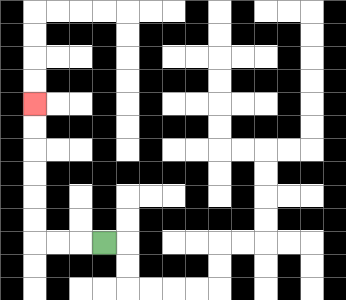{'start': '[4, 10]', 'end': '[1, 4]', 'path_directions': 'L,L,L,U,U,U,U,U,U', 'path_coordinates': '[[4, 10], [3, 10], [2, 10], [1, 10], [1, 9], [1, 8], [1, 7], [1, 6], [1, 5], [1, 4]]'}